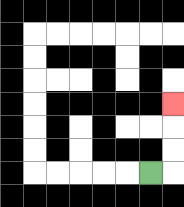{'start': '[6, 7]', 'end': '[7, 4]', 'path_directions': 'R,U,U,U', 'path_coordinates': '[[6, 7], [7, 7], [7, 6], [7, 5], [7, 4]]'}